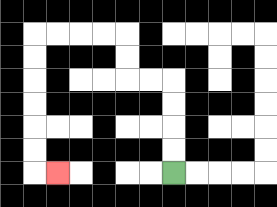{'start': '[7, 7]', 'end': '[2, 7]', 'path_directions': 'U,U,U,U,L,L,U,U,L,L,L,L,D,D,D,D,D,D,R', 'path_coordinates': '[[7, 7], [7, 6], [7, 5], [7, 4], [7, 3], [6, 3], [5, 3], [5, 2], [5, 1], [4, 1], [3, 1], [2, 1], [1, 1], [1, 2], [1, 3], [1, 4], [1, 5], [1, 6], [1, 7], [2, 7]]'}